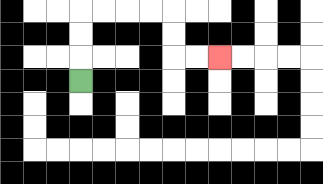{'start': '[3, 3]', 'end': '[9, 2]', 'path_directions': 'U,U,U,R,R,R,R,D,D,R,R', 'path_coordinates': '[[3, 3], [3, 2], [3, 1], [3, 0], [4, 0], [5, 0], [6, 0], [7, 0], [7, 1], [7, 2], [8, 2], [9, 2]]'}